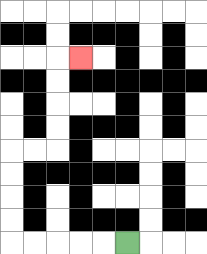{'start': '[5, 10]', 'end': '[3, 2]', 'path_directions': 'L,L,L,L,L,U,U,U,U,R,R,U,U,U,U,R', 'path_coordinates': '[[5, 10], [4, 10], [3, 10], [2, 10], [1, 10], [0, 10], [0, 9], [0, 8], [0, 7], [0, 6], [1, 6], [2, 6], [2, 5], [2, 4], [2, 3], [2, 2], [3, 2]]'}